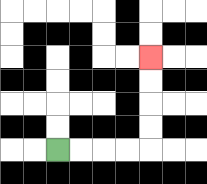{'start': '[2, 6]', 'end': '[6, 2]', 'path_directions': 'R,R,R,R,U,U,U,U', 'path_coordinates': '[[2, 6], [3, 6], [4, 6], [5, 6], [6, 6], [6, 5], [6, 4], [6, 3], [6, 2]]'}